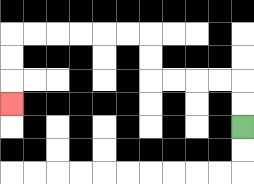{'start': '[10, 5]', 'end': '[0, 4]', 'path_directions': 'U,U,L,L,L,L,U,U,L,L,L,L,L,L,D,D,D', 'path_coordinates': '[[10, 5], [10, 4], [10, 3], [9, 3], [8, 3], [7, 3], [6, 3], [6, 2], [6, 1], [5, 1], [4, 1], [3, 1], [2, 1], [1, 1], [0, 1], [0, 2], [0, 3], [0, 4]]'}